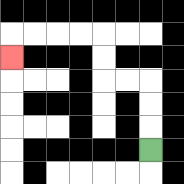{'start': '[6, 6]', 'end': '[0, 2]', 'path_directions': 'U,U,U,L,L,U,U,L,L,L,L,D', 'path_coordinates': '[[6, 6], [6, 5], [6, 4], [6, 3], [5, 3], [4, 3], [4, 2], [4, 1], [3, 1], [2, 1], [1, 1], [0, 1], [0, 2]]'}